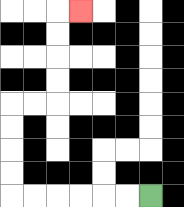{'start': '[6, 8]', 'end': '[3, 0]', 'path_directions': 'L,L,L,L,L,L,U,U,U,U,R,R,U,U,U,U,R', 'path_coordinates': '[[6, 8], [5, 8], [4, 8], [3, 8], [2, 8], [1, 8], [0, 8], [0, 7], [0, 6], [0, 5], [0, 4], [1, 4], [2, 4], [2, 3], [2, 2], [2, 1], [2, 0], [3, 0]]'}